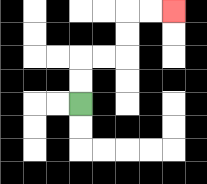{'start': '[3, 4]', 'end': '[7, 0]', 'path_directions': 'U,U,R,R,U,U,R,R', 'path_coordinates': '[[3, 4], [3, 3], [3, 2], [4, 2], [5, 2], [5, 1], [5, 0], [6, 0], [7, 0]]'}